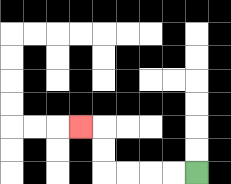{'start': '[8, 7]', 'end': '[3, 5]', 'path_directions': 'L,L,L,L,U,U,L', 'path_coordinates': '[[8, 7], [7, 7], [6, 7], [5, 7], [4, 7], [4, 6], [4, 5], [3, 5]]'}